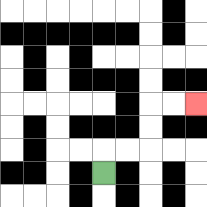{'start': '[4, 7]', 'end': '[8, 4]', 'path_directions': 'U,R,R,U,U,R,R', 'path_coordinates': '[[4, 7], [4, 6], [5, 6], [6, 6], [6, 5], [6, 4], [7, 4], [8, 4]]'}